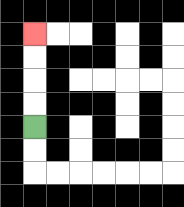{'start': '[1, 5]', 'end': '[1, 1]', 'path_directions': 'U,U,U,U', 'path_coordinates': '[[1, 5], [1, 4], [1, 3], [1, 2], [1, 1]]'}